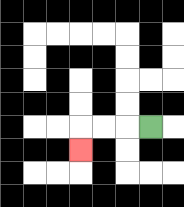{'start': '[6, 5]', 'end': '[3, 6]', 'path_directions': 'L,L,L,D', 'path_coordinates': '[[6, 5], [5, 5], [4, 5], [3, 5], [3, 6]]'}